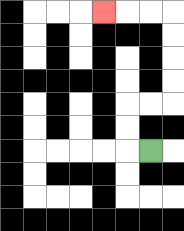{'start': '[6, 6]', 'end': '[4, 0]', 'path_directions': 'L,U,U,R,R,U,U,U,U,L,L,L', 'path_coordinates': '[[6, 6], [5, 6], [5, 5], [5, 4], [6, 4], [7, 4], [7, 3], [7, 2], [7, 1], [7, 0], [6, 0], [5, 0], [4, 0]]'}